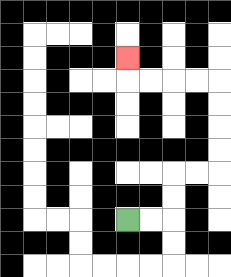{'start': '[5, 9]', 'end': '[5, 2]', 'path_directions': 'R,R,U,U,R,R,U,U,U,U,L,L,L,L,U', 'path_coordinates': '[[5, 9], [6, 9], [7, 9], [7, 8], [7, 7], [8, 7], [9, 7], [9, 6], [9, 5], [9, 4], [9, 3], [8, 3], [7, 3], [6, 3], [5, 3], [5, 2]]'}